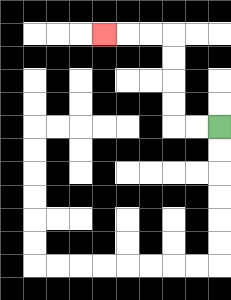{'start': '[9, 5]', 'end': '[4, 1]', 'path_directions': 'L,L,U,U,U,U,L,L,L', 'path_coordinates': '[[9, 5], [8, 5], [7, 5], [7, 4], [7, 3], [7, 2], [7, 1], [6, 1], [5, 1], [4, 1]]'}